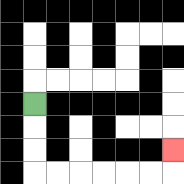{'start': '[1, 4]', 'end': '[7, 6]', 'path_directions': 'D,D,D,R,R,R,R,R,R,U', 'path_coordinates': '[[1, 4], [1, 5], [1, 6], [1, 7], [2, 7], [3, 7], [4, 7], [5, 7], [6, 7], [7, 7], [7, 6]]'}